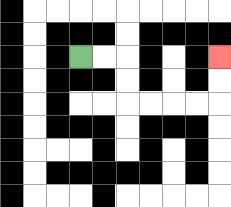{'start': '[3, 2]', 'end': '[9, 2]', 'path_directions': 'R,R,D,D,R,R,R,R,U,U', 'path_coordinates': '[[3, 2], [4, 2], [5, 2], [5, 3], [5, 4], [6, 4], [7, 4], [8, 4], [9, 4], [9, 3], [9, 2]]'}